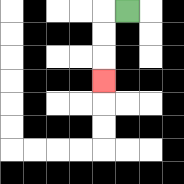{'start': '[5, 0]', 'end': '[4, 3]', 'path_directions': 'L,D,D,D', 'path_coordinates': '[[5, 0], [4, 0], [4, 1], [4, 2], [4, 3]]'}